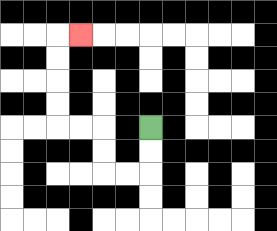{'start': '[6, 5]', 'end': '[3, 1]', 'path_directions': 'D,D,L,L,U,U,L,L,U,U,U,U,R', 'path_coordinates': '[[6, 5], [6, 6], [6, 7], [5, 7], [4, 7], [4, 6], [4, 5], [3, 5], [2, 5], [2, 4], [2, 3], [2, 2], [2, 1], [3, 1]]'}